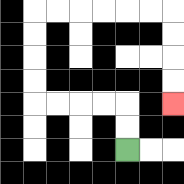{'start': '[5, 6]', 'end': '[7, 4]', 'path_directions': 'U,U,L,L,L,L,U,U,U,U,R,R,R,R,R,R,D,D,D,D', 'path_coordinates': '[[5, 6], [5, 5], [5, 4], [4, 4], [3, 4], [2, 4], [1, 4], [1, 3], [1, 2], [1, 1], [1, 0], [2, 0], [3, 0], [4, 0], [5, 0], [6, 0], [7, 0], [7, 1], [7, 2], [7, 3], [7, 4]]'}